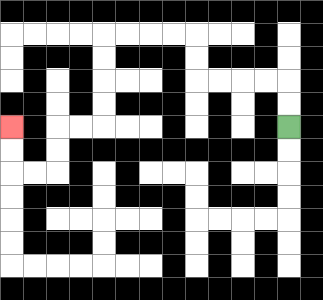{'start': '[12, 5]', 'end': '[0, 5]', 'path_directions': 'U,U,L,L,L,L,U,U,L,L,L,L,D,D,D,D,L,L,D,D,L,L,U,U', 'path_coordinates': '[[12, 5], [12, 4], [12, 3], [11, 3], [10, 3], [9, 3], [8, 3], [8, 2], [8, 1], [7, 1], [6, 1], [5, 1], [4, 1], [4, 2], [4, 3], [4, 4], [4, 5], [3, 5], [2, 5], [2, 6], [2, 7], [1, 7], [0, 7], [0, 6], [0, 5]]'}